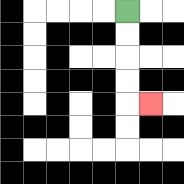{'start': '[5, 0]', 'end': '[6, 4]', 'path_directions': 'D,D,D,D,R', 'path_coordinates': '[[5, 0], [5, 1], [5, 2], [5, 3], [5, 4], [6, 4]]'}